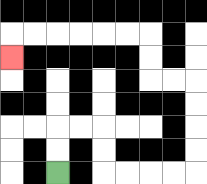{'start': '[2, 7]', 'end': '[0, 2]', 'path_directions': 'U,U,R,R,D,D,R,R,R,R,U,U,U,U,L,L,U,U,L,L,L,L,L,L,D', 'path_coordinates': '[[2, 7], [2, 6], [2, 5], [3, 5], [4, 5], [4, 6], [4, 7], [5, 7], [6, 7], [7, 7], [8, 7], [8, 6], [8, 5], [8, 4], [8, 3], [7, 3], [6, 3], [6, 2], [6, 1], [5, 1], [4, 1], [3, 1], [2, 1], [1, 1], [0, 1], [0, 2]]'}